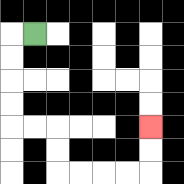{'start': '[1, 1]', 'end': '[6, 5]', 'path_directions': 'L,D,D,D,D,R,R,D,D,R,R,R,R,U,U', 'path_coordinates': '[[1, 1], [0, 1], [0, 2], [0, 3], [0, 4], [0, 5], [1, 5], [2, 5], [2, 6], [2, 7], [3, 7], [4, 7], [5, 7], [6, 7], [6, 6], [6, 5]]'}